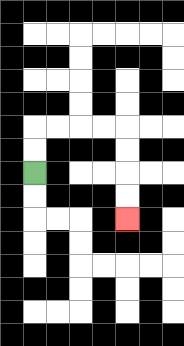{'start': '[1, 7]', 'end': '[5, 9]', 'path_directions': 'U,U,R,R,R,R,D,D,D,D', 'path_coordinates': '[[1, 7], [1, 6], [1, 5], [2, 5], [3, 5], [4, 5], [5, 5], [5, 6], [5, 7], [5, 8], [5, 9]]'}